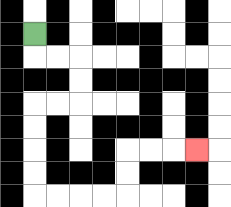{'start': '[1, 1]', 'end': '[8, 6]', 'path_directions': 'D,R,R,D,D,L,L,D,D,D,D,R,R,R,R,U,U,R,R,R', 'path_coordinates': '[[1, 1], [1, 2], [2, 2], [3, 2], [3, 3], [3, 4], [2, 4], [1, 4], [1, 5], [1, 6], [1, 7], [1, 8], [2, 8], [3, 8], [4, 8], [5, 8], [5, 7], [5, 6], [6, 6], [7, 6], [8, 6]]'}